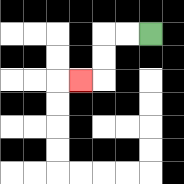{'start': '[6, 1]', 'end': '[3, 3]', 'path_directions': 'L,L,D,D,L', 'path_coordinates': '[[6, 1], [5, 1], [4, 1], [4, 2], [4, 3], [3, 3]]'}